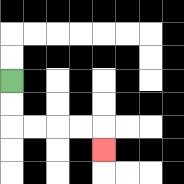{'start': '[0, 3]', 'end': '[4, 6]', 'path_directions': 'D,D,R,R,R,R,D', 'path_coordinates': '[[0, 3], [0, 4], [0, 5], [1, 5], [2, 5], [3, 5], [4, 5], [4, 6]]'}